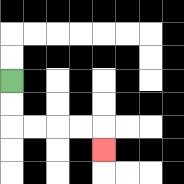{'start': '[0, 3]', 'end': '[4, 6]', 'path_directions': 'D,D,R,R,R,R,D', 'path_coordinates': '[[0, 3], [0, 4], [0, 5], [1, 5], [2, 5], [3, 5], [4, 5], [4, 6]]'}